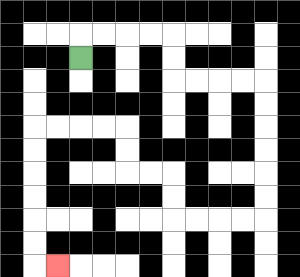{'start': '[3, 2]', 'end': '[2, 11]', 'path_directions': 'U,R,R,R,R,D,D,R,R,R,R,D,D,D,D,D,D,L,L,L,L,U,U,L,L,U,U,L,L,L,L,D,D,D,D,D,D,R', 'path_coordinates': '[[3, 2], [3, 1], [4, 1], [5, 1], [6, 1], [7, 1], [7, 2], [7, 3], [8, 3], [9, 3], [10, 3], [11, 3], [11, 4], [11, 5], [11, 6], [11, 7], [11, 8], [11, 9], [10, 9], [9, 9], [8, 9], [7, 9], [7, 8], [7, 7], [6, 7], [5, 7], [5, 6], [5, 5], [4, 5], [3, 5], [2, 5], [1, 5], [1, 6], [1, 7], [1, 8], [1, 9], [1, 10], [1, 11], [2, 11]]'}